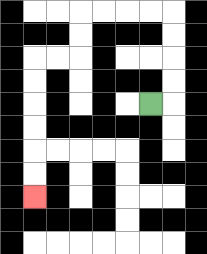{'start': '[6, 4]', 'end': '[1, 8]', 'path_directions': 'R,U,U,U,U,L,L,L,L,D,D,L,L,D,D,D,D,D,D', 'path_coordinates': '[[6, 4], [7, 4], [7, 3], [7, 2], [7, 1], [7, 0], [6, 0], [5, 0], [4, 0], [3, 0], [3, 1], [3, 2], [2, 2], [1, 2], [1, 3], [1, 4], [1, 5], [1, 6], [1, 7], [1, 8]]'}